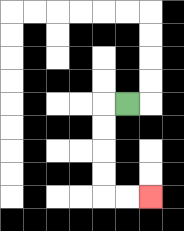{'start': '[5, 4]', 'end': '[6, 8]', 'path_directions': 'L,D,D,D,D,R,R', 'path_coordinates': '[[5, 4], [4, 4], [4, 5], [4, 6], [4, 7], [4, 8], [5, 8], [6, 8]]'}